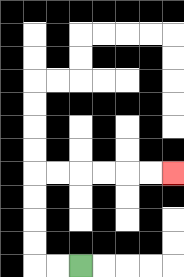{'start': '[3, 11]', 'end': '[7, 7]', 'path_directions': 'L,L,U,U,U,U,R,R,R,R,R,R', 'path_coordinates': '[[3, 11], [2, 11], [1, 11], [1, 10], [1, 9], [1, 8], [1, 7], [2, 7], [3, 7], [4, 7], [5, 7], [6, 7], [7, 7]]'}